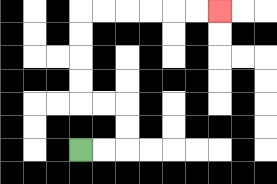{'start': '[3, 6]', 'end': '[9, 0]', 'path_directions': 'R,R,U,U,L,L,U,U,U,U,R,R,R,R,R,R', 'path_coordinates': '[[3, 6], [4, 6], [5, 6], [5, 5], [5, 4], [4, 4], [3, 4], [3, 3], [3, 2], [3, 1], [3, 0], [4, 0], [5, 0], [6, 0], [7, 0], [8, 0], [9, 0]]'}